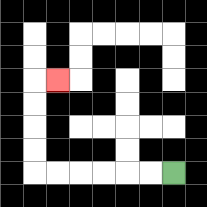{'start': '[7, 7]', 'end': '[2, 3]', 'path_directions': 'L,L,L,L,L,L,U,U,U,U,R', 'path_coordinates': '[[7, 7], [6, 7], [5, 7], [4, 7], [3, 7], [2, 7], [1, 7], [1, 6], [1, 5], [1, 4], [1, 3], [2, 3]]'}